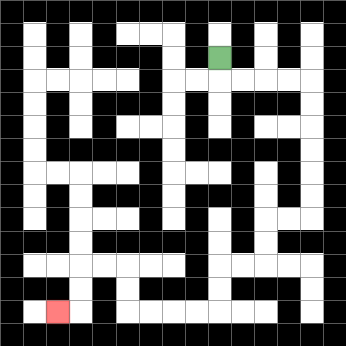{'start': '[9, 2]', 'end': '[2, 13]', 'path_directions': 'D,R,R,R,R,D,D,D,D,D,D,L,L,D,D,L,L,D,D,L,L,L,L,U,U,L,L,D,D,L', 'path_coordinates': '[[9, 2], [9, 3], [10, 3], [11, 3], [12, 3], [13, 3], [13, 4], [13, 5], [13, 6], [13, 7], [13, 8], [13, 9], [12, 9], [11, 9], [11, 10], [11, 11], [10, 11], [9, 11], [9, 12], [9, 13], [8, 13], [7, 13], [6, 13], [5, 13], [5, 12], [5, 11], [4, 11], [3, 11], [3, 12], [3, 13], [2, 13]]'}